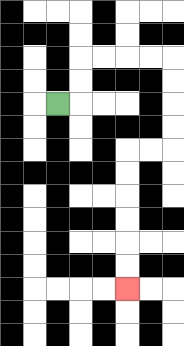{'start': '[2, 4]', 'end': '[5, 12]', 'path_directions': 'R,U,U,R,R,R,R,D,D,D,D,L,L,D,D,D,D,D,D', 'path_coordinates': '[[2, 4], [3, 4], [3, 3], [3, 2], [4, 2], [5, 2], [6, 2], [7, 2], [7, 3], [7, 4], [7, 5], [7, 6], [6, 6], [5, 6], [5, 7], [5, 8], [5, 9], [5, 10], [5, 11], [5, 12]]'}